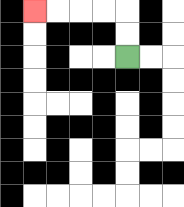{'start': '[5, 2]', 'end': '[1, 0]', 'path_directions': 'U,U,L,L,L,L', 'path_coordinates': '[[5, 2], [5, 1], [5, 0], [4, 0], [3, 0], [2, 0], [1, 0]]'}